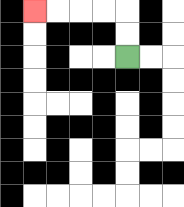{'start': '[5, 2]', 'end': '[1, 0]', 'path_directions': 'U,U,L,L,L,L', 'path_coordinates': '[[5, 2], [5, 1], [5, 0], [4, 0], [3, 0], [2, 0], [1, 0]]'}